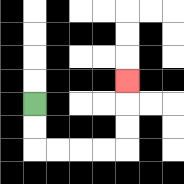{'start': '[1, 4]', 'end': '[5, 3]', 'path_directions': 'D,D,R,R,R,R,U,U,U', 'path_coordinates': '[[1, 4], [1, 5], [1, 6], [2, 6], [3, 6], [4, 6], [5, 6], [5, 5], [5, 4], [5, 3]]'}